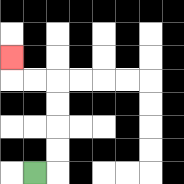{'start': '[1, 7]', 'end': '[0, 2]', 'path_directions': 'R,U,U,U,U,L,L,U', 'path_coordinates': '[[1, 7], [2, 7], [2, 6], [2, 5], [2, 4], [2, 3], [1, 3], [0, 3], [0, 2]]'}